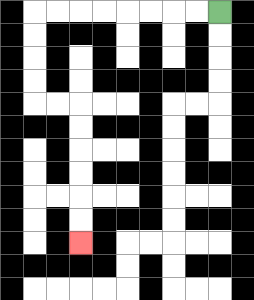{'start': '[9, 0]', 'end': '[3, 10]', 'path_directions': 'L,L,L,L,L,L,L,L,D,D,D,D,R,R,D,D,D,D,D,D', 'path_coordinates': '[[9, 0], [8, 0], [7, 0], [6, 0], [5, 0], [4, 0], [3, 0], [2, 0], [1, 0], [1, 1], [1, 2], [1, 3], [1, 4], [2, 4], [3, 4], [3, 5], [3, 6], [3, 7], [3, 8], [3, 9], [3, 10]]'}